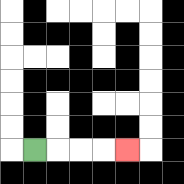{'start': '[1, 6]', 'end': '[5, 6]', 'path_directions': 'R,R,R,R', 'path_coordinates': '[[1, 6], [2, 6], [3, 6], [4, 6], [5, 6]]'}